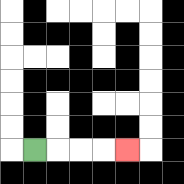{'start': '[1, 6]', 'end': '[5, 6]', 'path_directions': 'R,R,R,R', 'path_coordinates': '[[1, 6], [2, 6], [3, 6], [4, 6], [5, 6]]'}